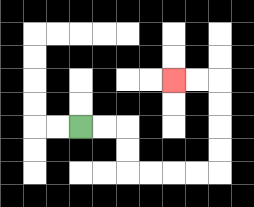{'start': '[3, 5]', 'end': '[7, 3]', 'path_directions': 'R,R,D,D,R,R,R,R,U,U,U,U,L,L', 'path_coordinates': '[[3, 5], [4, 5], [5, 5], [5, 6], [5, 7], [6, 7], [7, 7], [8, 7], [9, 7], [9, 6], [9, 5], [9, 4], [9, 3], [8, 3], [7, 3]]'}